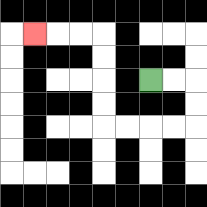{'start': '[6, 3]', 'end': '[1, 1]', 'path_directions': 'R,R,D,D,L,L,L,L,U,U,U,U,L,L,L', 'path_coordinates': '[[6, 3], [7, 3], [8, 3], [8, 4], [8, 5], [7, 5], [6, 5], [5, 5], [4, 5], [4, 4], [4, 3], [4, 2], [4, 1], [3, 1], [2, 1], [1, 1]]'}